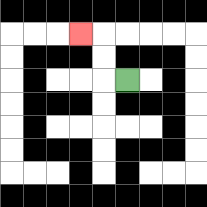{'start': '[5, 3]', 'end': '[3, 1]', 'path_directions': 'L,U,U,L', 'path_coordinates': '[[5, 3], [4, 3], [4, 2], [4, 1], [3, 1]]'}